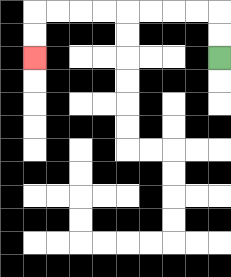{'start': '[9, 2]', 'end': '[1, 2]', 'path_directions': 'U,U,L,L,L,L,L,L,L,L,D,D', 'path_coordinates': '[[9, 2], [9, 1], [9, 0], [8, 0], [7, 0], [6, 0], [5, 0], [4, 0], [3, 0], [2, 0], [1, 0], [1, 1], [1, 2]]'}